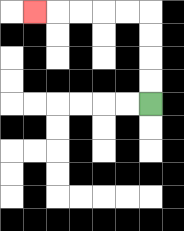{'start': '[6, 4]', 'end': '[1, 0]', 'path_directions': 'U,U,U,U,L,L,L,L,L', 'path_coordinates': '[[6, 4], [6, 3], [6, 2], [6, 1], [6, 0], [5, 0], [4, 0], [3, 0], [2, 0], [1, 0]]'}